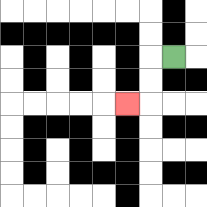{'start': '[7, 2]', 'end': '[5, 4]', 'path_directions': 'L,D,D,L', 'path_coordinates': '[[7, 2], [6, 2], [6, 3], [6, 4], [5, 4]]'}